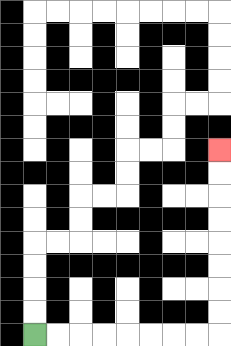{'start': '[1, 14]', 'end': '[9, 6]', 'path_directions': 'R,R,R,R,R,R,R,R,U,U,U,U,U,U,U,U', 'path_coordinates': '[[1, 14], [2, 14], [3, 14], [4, 14], [5, 14], [6, 14], [7, 14], [8, 14], [9, 14], [9, 13], [9, 12], [9, 11], [9, 10], [9, 9], [9, 8], [9, 7], [9, 6]]'}